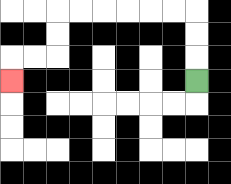{'start': '[8, 3]', 'end': '[0, 3]', 'path_directions': 'U,U,U,L,L,L,L,L,L,D,D,L,L,D', 'path_coordinates': '[[8, 3], [8, 2], [8, 1], [8, 0], [7, 0], [6, 0], [5, 0], [4, 0], [3, 0], [2, 0], [2, 1], [2, 2], [1, 2], [0, 2], [0, 3]]'}